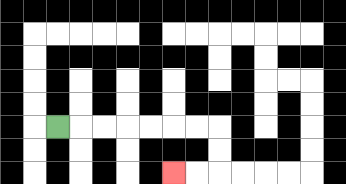{'start': '[2, 5]', 'end': '[7, 7]', 'path_directions': 'R,R,R,R,R,R,R,D,D,L,L', 'path_coordinates': '[[2, 5], [3, 5], [4, 5], [5, 5], [6, 5], [7, 5], [8, 5], [9, 5], [9, 6], [9, 7], [8, 7], [7, 7]]'}